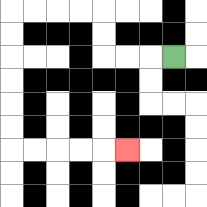{'start': '[7, 2]', 'end': '[5, 6]', 'path_directions': 'L,L,L,U,U,L,L,L,L,D,D,D,D,D,D,R,R,R,R,R', 'path_coordinates': '[[7, 2], [6, 2], [5, 2], [4, 2], [4, 1], [4, 0], [3, 0], [2, 0], [1, 0], [0, 0], [0, 1], [0, 2], [0, 3], [0, 4], [0, 5], [0, 6], [1, 6], [2, 6], [3, 6], [4, 6], [5, 6]]'}